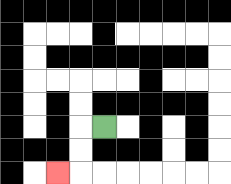{'start': '[4, 5]', 'end': '[2, 7]', 'path_directions': 'L,D,D,L', 'path_coordinates': '[[4, 5], [3, 5], [3, 6], [3, 7], [2, 7]]'}